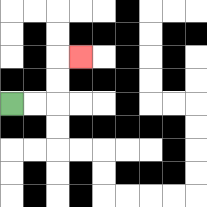{'start': '[0, 4]', 'end': '[3, 2]', 'path_directions': 'R,R,U,U,R', 'path_coordinates': '[[0, 4], [1, 4], [2, 4], [2, 3], [2, 2], [3, 2]]'}